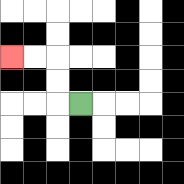{'start': '[3, 4]', 'end': '[0, 2]', 'path_directions': 'L,U,U,L,L', 'path_coordinates': '[[3, 4], [2, 4], [2, 3], [2, 2], [1, 2], [0, 2]]'}